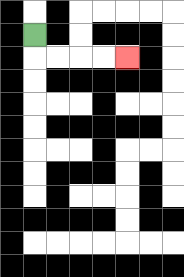{'start': '[1, 1]', 'end': '[5, 2]', 'path_directions': 'D,R,R,R,R', 'path_coordinates': '[[1, 1], [1, 2], [2, 2], [3, 2], [4, 2], [5, 2]]'}